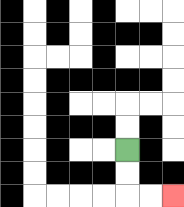{'start': '[5, 6]', 'end': '[7, 8]', 'path_directions': 'D,D,R,R', 'path_coordinates': '[[5, 6], [5, 7], [5, 8], [6, 8], [7, 8]]'}